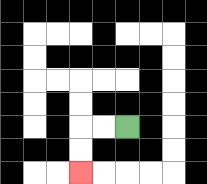{'start': '[5, 5]', 'end': '[3, 7]', 'path_directions': 'L,L,D,D', 'path_coordinates': '[[5, 5], [4, 5], [3, 5], [3, 6], [3, 7]]'}